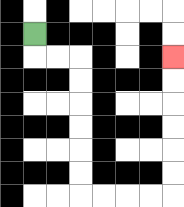{'start': '[1, 1]', 'end': '[7, 2]', 'path_directions': 'D,R,R,D,D,D,D,D,D,R,R,R,R,U,U,U,U,U,U', 'path_coordinates': '[[1, 1], [1, 2], [2, 2], [3, 2], [3, 3], [3, 4], [3, 5], [3, 6], [3, 7], [3, 8], [4, 8], [5, 8], [6, 8], [7, 8], [7, 7], [7, 6], [7, 5], [7, 4], [7, 3], [7, 2]]'}